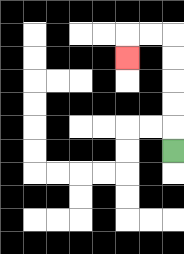{'start': '[7, 6]', 'end': '[5, 2]', 'path_directions': 'U,U,U,U,U,L,L,D', 'path_coordinates': '[[7, 6], [7, 5], [7, 4], [7, 3], [7, 2], [7, 1], [6, 1], [5, 1], [5, 2]]'}